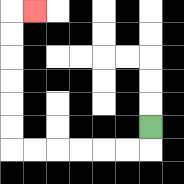{'start': '[6, 5]', 'end': '[1, 0]', 'path_directions': 'D,L,L,L,L,L,L,U,U,U,U,U,U,R', 'path_coordinates': '[[6, 5], [6, 6], [5, 6], [4, 6], [3, 6], [2, 6], [1, 6], [0, 6], [0, 5], [0, 4], [0, 3], [0, 2], [0, 1], [0, 0], [1, 0]]'}